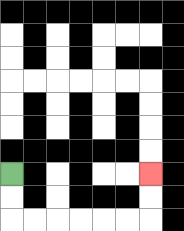{'start': '[0, 7]', 'end': '[6, 7]', 'path_directions': 'D,D,R,R,R,R,R,R,U,U', 'path_coordinates': '[[0, 7], [0, 8], [0, 9], [1, 9], [2, 9], [3, 9], [4, 9], [5, 9], [6, 9], [6, 8], [6, 7]]'}